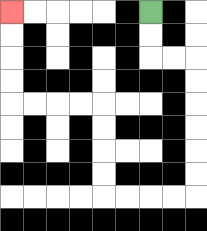{'start': '[6, 0]', 'end': '[0, 0]', 'path_directions': 'D,D,R,R,D,D,D,D,D,D,L,L,L,L,U,U,U,U,L,L,L,L,U,U,U,U', 'path_coordinates': '[[6, 0], [6, 1], [6, 2], [7, 2], [8, 2], [8, 3], [8, 4], [8, 5], [8, 6], [8, 7], [8, 8], [7, 8], [6, 8], [5, 8], [4, 8], [4, 7], [4, 6], [4, 5], [4, 4], [3, 4], [2, 4], [1, 4], [0, 4], [0, 3], [0, 2], [0, 1], [0, 0]]'}